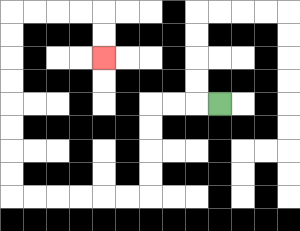{'start': '[9, 4]', 'end': '[4, 2]', 'path_directions': 'L,L,L,D,D,D,D,L,L,L,L,L,L,U,U,U,U,U,U,U,U,R,R,R,R,D,D', 'path_coordinates': '[[9, 4], [8, 4], [7, 4], [6, 4], [6, 5], [6, 6], [6, 7], [6, 8], [5, 8], [4, 8], [3, 8], [2, 8], [1, 8], [0, 8], [0, 7], [0, 6], [0, 5], [0, 4], [0, 3], [0, 2], [0, 1], [0, 0], [1, 0], [2, 0], [3, 0], [4, 0], [4, 1], [4, 2]]'}